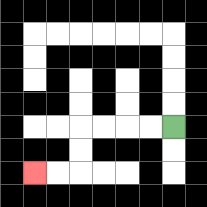{'start': '[7, 5]', 'end': '[1, 7]', 'path_directions': 'L,L,L,L,D,D,L,L', 'path_coordinates': '[[7, 5], [6, 5], [5, 5], [4, 5], [3, 5], [3, 6], [3, 7], [2, 7], [1, 7]]'}